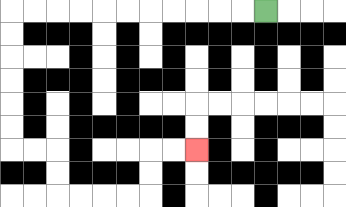{'start': '[11, 0]', 'end': '[8, 6]', 'path_directions': 'L,L,L,L,L,L,L,L,L,L,L,D,D,D,D,D,D,R,R,D,D,R,R,R,R,U,U,R,R', 'path_coordinates': '[[11, 0], [10, 0], [9, 0], [8, 0], [7, 0], [6, 0], [5, 0], [4, 0], [3, 0], [2, 0], [1, 0], [0, 0], [0, 1], [0, 2], [0, 3], [0, 4], [0, 5], [0, 6], [1, 6], [2, 6], [2, 7], [2, 8], [3, 8], [4, 8], [5, 8], [6, 8], [6, 7], [6, 6], [7, 6], [8, 6]]'}